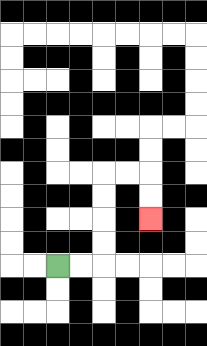{'start': '[2, 11]', 'end': '[6, 9]', 'path_directions': 'R,R,U,U,U,U,R,R,D,D', 'path_coordinates': '[[2, 11], [3, 11], [4, 11], [4, 10], [4, 9], [4, 8], [4, 7], [5, 7], [6, 7], [6, 8], [6, 9]]'}